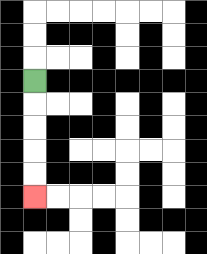{'start': '[1, 3]', 'end': '[1, 8]', 'path_directions': 'D,D,D,D,D', 'path_coordinates': '[[1, 3], [1, 4], [1, 5], [1, 6], [1, 7], [1, 8]]'}